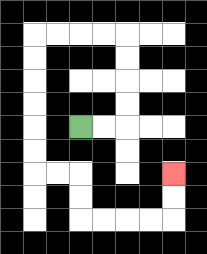{'start': '[3, 5]', 'end': '[7, 7]', 'path_directions': 'R,R,U,U,U,U,L,L,L,L,D,D,D,D,D,D,R,R,D,D,R,R,R,R,U,U', 'path_coordinates': '[[3, 5], [4, 5], [5, 5], [5, 4], [5, 3], [5, 2], [5, 1], [4, 1], [3, 1], [2, 1], [1, 1], [1, 2], [1, 3], [1, 4], [1, 5], [1, 6], [1, 7], [2, 7], [3, 7], [3, 8], [3, 9], [4, 9], [5, 9], [6, 9], [7, 9], [7, 8], [7, 7]]'}